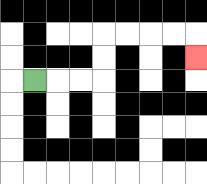{'start': '[1, 3]', 'end': '[8, 2]', 'path_directions': 'R,R,R,U,U,R,R,R,R,D', 'path_coordinates': '[[1, 3], [2, 3], [3, 3], [4, 3], [4, 2], [4, 1], [5, 1], [6, 1], [7, 1], [8, 1], [8, 2]]'}